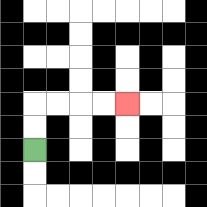{'start': '[1, 6]', 'end': '[5, 4]', 'path_directions': 'U,U,R,R,R,R', 'path_coordinates': '[[1, 6], [1, 5], [1, 4], [2, 4], [3, 4], [4, 4], [5, 4]]'}